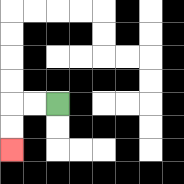{'start': '[2, 4]', 'end': '[0, 6]', 'path_directions': 'L,L,D,D', 'path_coordinates': '[[2, 4], [1, 4], [0, 4], [0, 5], [0, 6]]'}